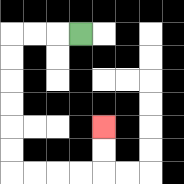{'start': '[3, 1]', 'end': '[4, 5]', 'path_directions': 'L,L,L,D,D,D,D,D,D,R,R,R,R,U,U', 'path_coordinates': '[[3, 1], [2, 1], [1, 1], [0, 1], [0, 2], [0, 3], [0, 4], [0, 5], [0, 6], [0, 7], [1, 7], [2, 7], [3, 7], [4, 7], [4, 6], [4, 5]]'}